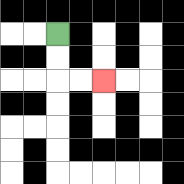{'start': '[2, 1]', 'end': '[4, 3]', 'path_directions': 'D,D,R,R', 'path_coordinates': '[[2, 1], [2, 2], [2, 3], [3, 3], [4, 3]]'}